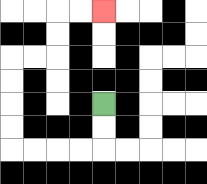{'start': '[4, 4]', 'end': '[4, 0]', 'path_directions': 'D,D,L,L,L,L,U,U,U,U,R,R,U,U,R,R', 'path_coordinates': '[[4, 4], [4, 5], [4, 6], [3, 6], [2, 6], [1, 6], [0, 6], [0, 5], [0, 4], [0, 3], [0, 2], [1, 2], [2, 2], [2, 1], [2, 0], [3, 0], [4, 0]]'}